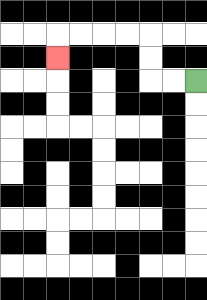{'start': '[8, 3]', 'end': '[2, 2]', 'path_directions': 'L,L,U,U,L,L,L,L,D', 'path_coordinates': '[[8, 3], [7, 3], [6, 3], [6, 2], [6, 1], [5, 1], [4, 1], [3, 1], [2, 1], [2, 2]]'}